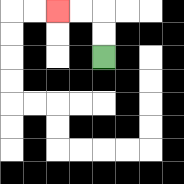{'start': '[4, 2]', 'end': '[2, 0]', 'path_directions': 'U,U,L,L', 'path_coordinates': '[[4, 2], [4, 1], [4, 0], [3, 0], [2, 0]]'}